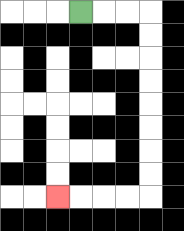{'start': '[3, 0]', 'end': '[2, 8]', 'path_directions': 'R,R,R,D,D,D,D,D,D,D,D,L,L,L,L', 'path_coordinates': '[[3, 0], [4, 0], [5, 0], [6, 0], [6, 1], [6, 2], [6, 3], [6, 4], [6, 5], [6, 6], [6, 7], [6, 8], [5, 8], [4, 8], [3, 8], [2, 8]]'}